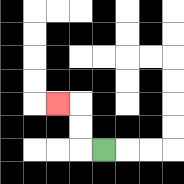{'start': '[4, 6]', 'end': '[2, 4]', 'path_directions': 'L,U,U,L', 'path_coordinates': '[[4, 6], [3, 6], [3, 5], [3, 4], [2, 4]]'}